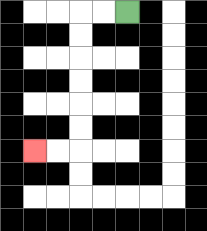{'start': '[5, 0]', 'end': '[1, 6]', 'path_directions': 'L,L,D,D,D,D,D,D,L,L', 'path_coordinates': '[[5, 0], [4, 0], [3, 0], [3, 1], [3, 2], [3, 3], [3, 4], [3, 5], [3, 6], [2, 6], [1, 6]]'}